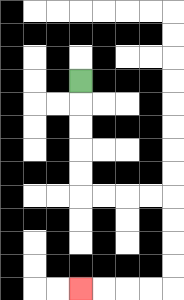{'start': '[3, 3]', 'end': '[3, 12]', 'path_directions': 'D,D,D,D,D,R,R,R,R,D,D,D,D,L,L,L,L', 'path_coordinates': '[[3, 3], [3, 4], [3, 5], [3, 6], [3, 7], [3, 8], [4, 8], [5, 8], [6, 8], [7, 8], [7, 9], [7, 10], [7, 11], [7, 12], [6, 12], [5, 12], [4, 12], [3, 12]]'}